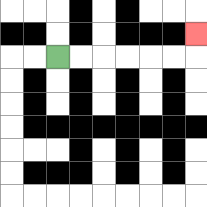{'start': '[2, 2]', 'end': '[8, 1]', 'path_directions': 'R,R,R,R,R,R,U', 'path_coordinates': '[[2, 2], [3, 2], [4, 2], [5, 2], [6, 2], [7, 2], [8, 2], [8, 1]]'}